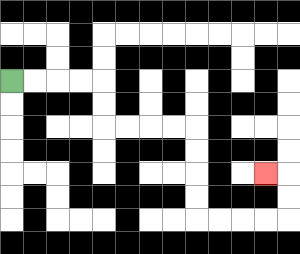{'start': '[0, 3]', 'end': '[11, 7]', 'path_directions': 'R,R,R,R,D,D,R,R,R,R,D,D,D,D,R,R,R,R,U,U,L', 'path_coordinates': '[[0, 3], [1, 3], [2, 3], [3, 3], [4, 3], [4, 4], [4, 5], [5, 5], [6, 5], [7, 5], [8, 5], [8, 6], [8, 7], [8, 8], [8, 9], [9, 9], [10, 9], [11, 9], [12, 9], [12, 8], [12, 7], [11, 7]]'}